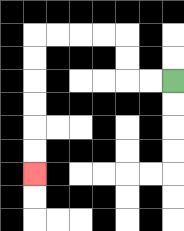{'start': '[7, 3]', 'end': '[1, 7]', 'path_directions': 'L,L,U,U,L,L,L,L,D,D,D,D,D,D', 'path_coordinates': '[[7, 3], [6, 3], [5, 3], [5, 2], [5, 1], [4, 1], [3, 1], [2, 1], [1, 1], [1, 2], [1, 3], [1, 4], [1, 5], [1, 6], [1, 7]]'}